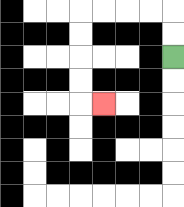{'start': '[7, 2]', 'end': '[4, 4]', 'path_directions': 'U,U,L,L,L,L,D,D,D,D,R', 'path_coordinates': '[[7, 2], [7, 1], [7, 0], [6, 0], [5, 0], [4, 0], [3, 0], [3, 1], [3, 2], [3, 3], [3, 4], [4, 4]]'}